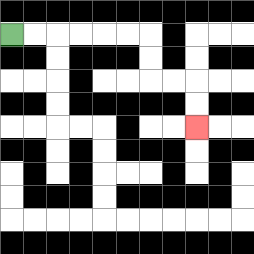{'start': '[0, 1]', 'end': '[8, 5]', 'path_directions': 'R,R,R,R,R,R,D,D,R,R,D,D', 'path_coordinates': '[[0, 1], [1, 1], [2, 1], [3, 1], [4, 1], [5, 1], [6, 1], [6, 2], [6, 3], [7, 3], [8, 3], [8, 4], [8, 5]]'}